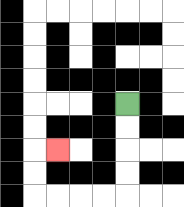{'start': '[5, 4]', 'end': '[2, 6]', 'path_directions': 'D,D,D,D,L,L,L,L,U,U,R', 'path_coordinates': '[[5, 4], [5, 5], [5, 6], [5, 7], [5, 8], [4, 8], [3, 8], [2, 8], [1, 8], [1, 7], [1, 6], [2, 6]]'}